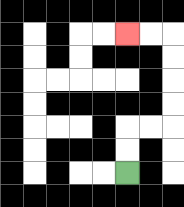{'start': '[5, 7]', 'end': '[5, 1]', 'path_directions': 'U,U,R,R,U,U,U,U,L,L', 'path_coordinates': '[[5, 7], [5, 6], [5, 5], [6, 5], [7, 5], [7, 4], [7, 3], [7, 2], [7, 1], [6, 1], [5, 1]]'}